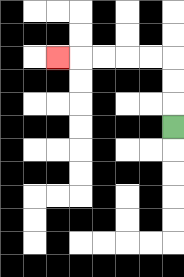{'start': '[7, 5]', 'end': '[2, 2]', 'path_directions': 'U,U,U,L,L,L,L,L', 'path_coordinates': '[[7, 5], [7, 4], [7, 3], [7, 2], [6, 2], [5, 2], [4, 2], [3, 2], [2, 2]]'}